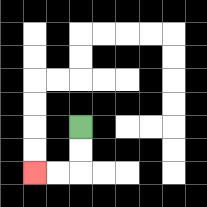{'start': '[3, 5]', 'end': '[1, 7]', 'path_directions': 'D,D,L,L', 'path_coordinates': '[[3, 5], [3, 6], [3, 7], [2, 7], [1, 7]]'}